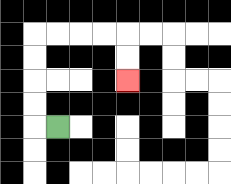{'start': '[2, 5]', 'end': '[5, 3]', 'path_directions': 'L,U,U,U,U,R,R,R,R,D,D', 'path_coordinates': '[[2, 5], [1, 5], [1, 4], [1, 3], [1, 2], [1, 1], [2, 1], [3, 1], [4, 1], [5, 1], [5, 2], [5, 3]]'}